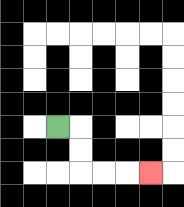{'start': '[2, 5]', 'end': '[6, 7]', 'path_directions': 'R,D,D,R,R,R', 'path_coordinates': '[[2, 5], [3, 5], [3, 6], [3, 7], [4, 7], [5, 7], [6, 7]]'}